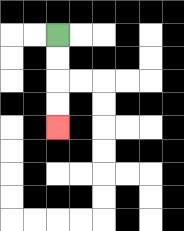{'start': '[2, 1]', 'end': '[2, 5]', 'path_directions': 'D,D,D,D', 'path_coordinates': '[[2, 1], [2, 2], [2, 3], [2, 4], [2, 5]]'}